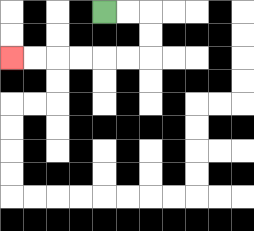{'start': '[4, 0]', 'end': '[0, 2]', 'path_directions': 'R,R,D,D,L,L,L,L,L,L', 'path_coordinates': '[[4, 0], [5, 0], [6, 0], [6, 1], [6, 2], [5, 2], [4, 2], [3, 2], [2, 2], [1, 2], [0, 2]]'}